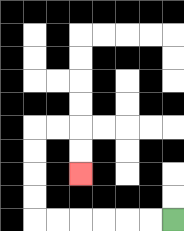{'start': '[7, 9]', 'end': '[3, 7]', 'path_directions': 'L,L,L,L,L,L,U,U,U,U,R,R,D,D', 'path_coordinates': '[[7, 9], [6, 9], [5, 9], [4, 9], [3, 9], [2, 9], [1, 9], [1, 8], [1, 7], [1, 6], [1, 5], [2, 5], [3, 5], [3, 6], [3, 7]]'}